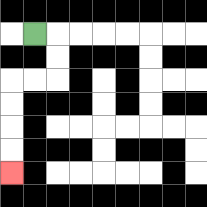{'start': '[1, 1]', 'end': '[0, 7]', 'path_directions': 'R,D,D,L,L,D,D,D,D', 'path_coordinates': '[[1, 1], [2, 1], [2, 2], [2, 3], [1, 3], [0, 3], [0, 4], [0, 5], [0, 6], [0, 7]]'}